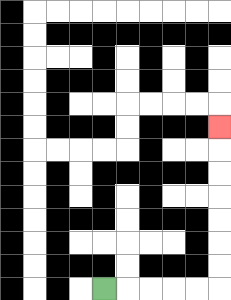{'start': '[4, 12]', 'end': '[9, 5]', 'path_directions': 'R,R,R,R,R,U,U,U,U,U,U,U', 'path_coordinates': '[[4, 12], [5, 12], [6, 12], [7, 12], [8, 12], [9, 12], [9, 11], [9, 10], [9, 9], [9, 8], [9, 7], [9, 6], [9, 5]]'}